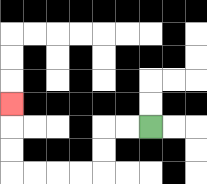{'start': '[6, 5]', 'end': '[0, 4]', 'path_directions': 'L,L,D,D,L,L,L,L,U,U,U', 'path_coordinates': '[[6, 5], [5, 5], [4, 5], [4, 6], [4, 7], [3, 7], [2, 7], [1, 7], [0, 7], [0, 6], [0, 5], [0, 4]]'}